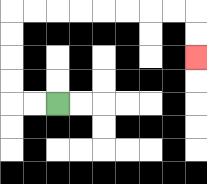{'start': '[2, 4]', 'end': '[8, 2]', 'path_directions': 'L,L,U,U,U,U,R,R,R,R,R,R,R,R,D,D', 'path_coordinates': '[[2, 4], [1, 4], [0, 4], [0, 3], [0, 2], [0, 1], [0, 0], [1, 0], [2, 0], [3, 0], [4, 0], [5, 0], [6, 0], [7, 0], [8, 0], [8, 1], [8, 2]]'}